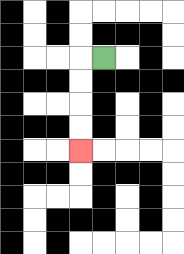{'start': '[4, 2]', 'end': '[3, 6]', 'path_directions': 'L,D,D,D,D', 'path_coordinates': '[[4, 2], [3, 2], [3, 3], [3, 4], [3, 5], [3, 6]]'}